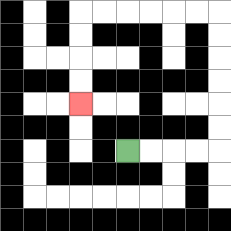{'start': '[5, 6]', 'end': '[3, 4]', 'path_directions': 'R,R,R,R,U,U,U,U,U,U,L,L,L,L,L,L,D,D,D,D', 'path_coordinates': '[[5, 6], [6, 6], [7, 6], [8, 6], [9, 6], [9, 5], [9, 4], [9, 3], [9, 2], [9, 1], [9, 0], [8, 0], [7, 0], [6, 0], [5, 0], [4, 0], [3, 0], [3, 1], [3, 2], [3, 3], [3, 4]]'}